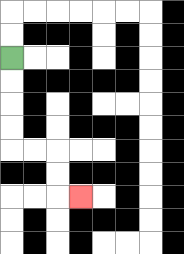{'start': '[0, 2]', 'end': '[3, 8]', 'path_directions': 'D,D,D,D,R,R,D,D,R', 'path_coordinates': '[[0, 2], [0, 3], [0, 4], [0, 5], [0, 6], [1, 6], [2, 6], [2, 7], [2, 8], [3, 8]]'}